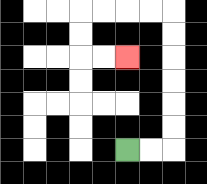{'start': '[5, 6]', 'end': '[5, 2]', 'path_directions': 'R,R,U,U,U,U,U,U,L,L,L,L,D,D,R,R', 'path_coordinates': '[[5, 6], [6, 6], [7, 6], [7, 5], [7, 4], [7, 3], [7, 2], [7, 1], [7, 0], [6, 0], [5, 0], [4, 0], [3, 0], [3, 1], [3, 2], [4, 2], [5, 2]]'}